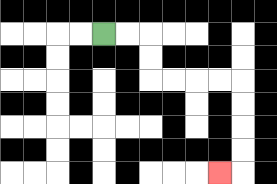{'start': '[4, 1]', 'end': '[9, 7]', 'path_directions': 'R,R,D,D,R,R,R,R,D,D,D,D,L', 'path_coordinates': '[[4, 1], [5, 1], [6, 1], [6, 2], [6, 3], [7, 3], [8, 3], [9, 3], [10, 3], [10, 4], [10, 5], [10, 6], [10, 7], [9, 7]]'}